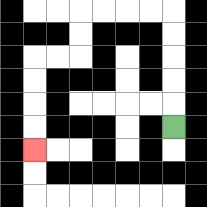{'start': '[7, 5]', 'end': '[1, 6]', 'path_directions': 'U,U,U,U,U,L,L,L,L,D,D,L,L,D,D,D,D', 'path_coordinates': '[[7, 5], [7, 4], [7, 3], [7, 2], [7, 1], [7, 0], [6, 0], [5, 0], [4, 0], [3, 0], [3, 1], [3, 2], [2, 2], [1, 2], [1, 3], [1, 4], [1, 5], [1, 6]]'}